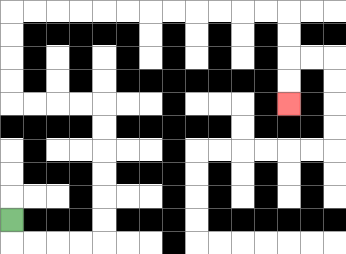{'start': '[0, 9]', 'end': '[12, 4]', 'path_directions': 'D,R,R,R,R,U,U,U,U,U,U,L,L,L,L,U,U,U,U,R,R,R,R,R,R,R,R,R,R,R,R,D,D,D,D', 'path_coordinates': '[[0, 9], [0, 10], [1, 10], [2, 10], [3, 10], [4, 10], [4, 9], [4, 8], [4, 7], [4, 6], [4, 5], [4, 4], [3, 4], [2, 4], [1, 4], [0, 4], [0, 3], [0, 2], [0, 1], [0, 0], [1, 0], [2, 0], [3, 0], [4, 0], [5, 0], [6, 0], [7, 0], [8, 0], [9, 0], [10, 0], [11, 0], [12, 0], [12, 1], [12, 2], [12, 3], [12, 4]]'}